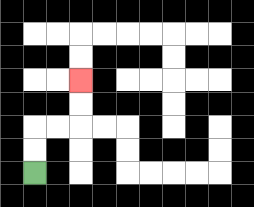{'start': '[1, 7]', 'end': '[3, 3]', 'path_directions': 'U,U,R,R,U,U', 'path_coordinates': '[[1, 7], [1, 6], [1, 5], [2, 5], [3, 5], [3, 4], [3, 3]]'}